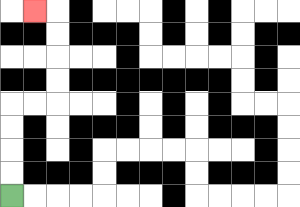{'start': '[0, 8]', 'end': '[1, 0]', 'path_directions': 'U,U,U,U,R,R,U,U,U,U,L', 'path_coordinates': '[[0, 8], [0, 7], [0, 6], [0, 5], [0, 4], [1, 4], [2, 4], [2, 3], [2, 2], [2, 1], [2, 0], [1, 0]]'}